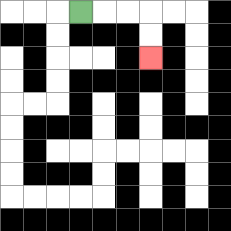{'start': '[3, 0]', 'end': '[6, 2]', 'path_directions': 'R,R,R,D,D', 'path_coordinates': '[[3, 0], [4, 0], [5, 0], [6, 0], [6, 1], [6, 2]]'}